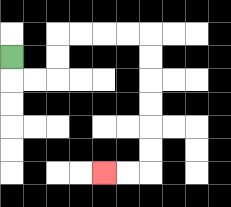{'start': '[0, 2]', 'end': '[4, 7]', 'path_directions': 'D,R,R,U,U,R,R,R,R,D,D,D,D,D,D,L,L', 'path_coordinates': '[[0, 2], [0, 3], [1, 3], [2, 3], [2, 2], [2, 1], [3, 1], [4, 1], [5, 1], [6, 1], [6, 2], [6, 3], [6, 4], [6, 5], [6, 6], [6, 7], [5, 7], [4, 7]]'}